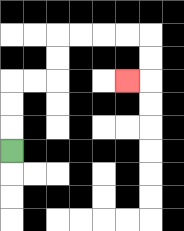{'start': '[0, 6]', 'end': '[5, 3]', 'path_directions': 'U,U,U,R,R,U,U,R,R,R,R,D,D,L', 'path_coordinates': '[[0, 6], [0, 5], [0, 4], [0, 3], [1, 3], [2, 3], [2, 2], [2, 1], [3, 1], [4, 1], [5, 1], [6, 1], [6, 2], [6, 3], [5, 3]]'}